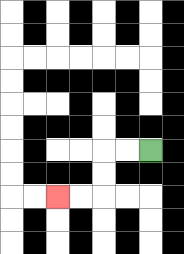{'start': '[6, 6]', 'end': '[2, 8]', 'path_directions': 'L,L,D,D,L,L', 'path_coordinates': '[[6, 6], [5, 6], [4, 6], [4, 7], [4, 8], [3, 8], [2, 8]]'}